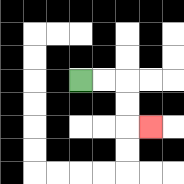{'start': '[3, 3]', 'end': '[6, 5]', 'path_directions': 'R,R,D,D,R', 'path_coordinates': '[[3, 3], [4, 3], [5, 3], [5, 4], [5, 5], [6, 5]]'}